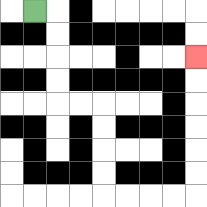{'start': '[1, 0]', 'end': '[8, 2]', 'path_directions': 'R,D,D,D,D,R,R,D,D,D,D,R,R,R,R,U,U,U,U,U,U', 'path_coordinates': '[[1, 0], [2, 0], [2, 1], [2, 2], [2, 3], [2, 4], [3, 4], [4, 4], [4, 5], [4, 6], [4, 7], [4, 8], [5, 8], [6, 8], [7, 8], [8, 8], [8, 7], [8, 6], [8, 5], [8, 4], [8, 3], [8, 2]]'}